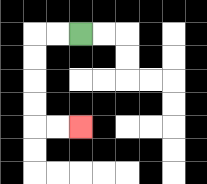{'start': '[3, 1]', 'end': '[3, 5]', 'path_directions': 'L,L,D,D,D,D,R,R', 'path_coordinates': '[[3, 1], [2, 1], [1, 1], [1, 2], [1, 3], [1, 4], [1, 5], [2, 5], [3, 5]]'}